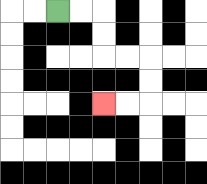{'start': '[2, 0]', 'end': '[4, 4]', 'path_directions': 'R,R,D,D,R,R,D,D,L,L', 'path_coordinates': '[[2, 0], [3, 0], [4, 0], [4, 1], [4, 2], [5, 2], [6, 2], [6, 3], [6, 4], [5, 4], [4, 4]]'}